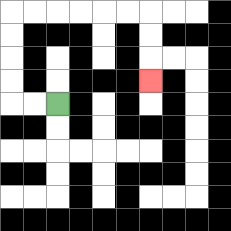{'start': '[2, 4]', 'end': '[6, 3]', 'path_directions': 'L,L,U,U,U,U,R,R,R,R,R,R,D,D,D', 'path_coordinates': '[[2, 4], [1, 4], [0, 4], [0, 3], [0, 2], [0, 1], [0, 0], [1, 0], [2, 0], [3, 0], [4, 0], [5, 0], [6, 0], [6, 1], [6, 2], [6, 3]]'}